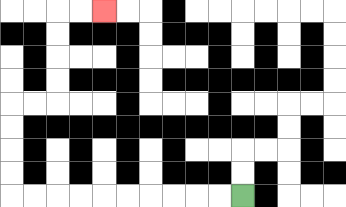{'start': '[10, 8]', 'end': '[4, 0]', 'path_directions': 'L,L,L,L,L,L,L,L,L,L,U,U,U,U,R,R,U,U,U,U,R,R', 'path_coordinates': '[[10, 8], [9, 8], [8, 8], [7, 8], [6, 8], [5, 8], [4, 8], [3, 8], [2, 8], [1, 8], [0, 8], [0, 7], [0, 6], [0, 5], [0, 4], [1, 4], [2, 4], [2, 3], [2, 2], [2, 1], [2, 0], [3, 0], [4, 0]]'}